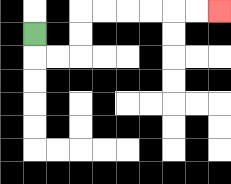{'start': '[1, 1]', 'end': '[9, 0]', 'path_directions': 'D,R,R,U,U,R,R,R,R,R,R', 'path_coordinates': '[[1, 1], [1, 2], [2, 2], [3, 2], [3, 1], [3, 0], [4, 0], [5, 0], [6, 0], [7, 0], [8, 0], [9, 0]]'}